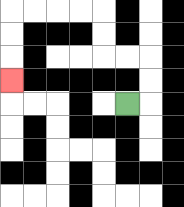{'start': '[5, 4]', 'end': '[0, 3]', 'path_directions': 'R,U,U,L,L,U,U,L,L,L,L,D,D,D', 'path_coordinates': '[[5, 4], [6, 4], [6, 3], [6, 2], [5, 2], [4, 2], [4, 1], [4, 0], [3, 0], [2, 0], [1, 0], [0, 0], [0, 1], [0, 2], [0, 3]]'}